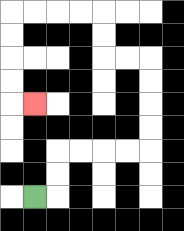{'start': '[1, 8]', 'end': '[1, 4]', 'path_directions': 'R,U,U,R,R,R,R,U,U,U,U,L,L,U,U,L,L,L,L,D,D,D,D,R', 'path_coordinates': '[[1, 8], [2, 8], [2, 7], [2, 6], [3, 6], [4, 6], [5, 6], [6, 6], [6, 5], [6, 4], [6, 3], [6, 2], [5, 2], [4, 2], [4, 1], [4, 0], [3, 0], [2, 0], [1, 0], [0, 0], [0, 1], [0, 2], [0, 3], [0, 4], [1, 4]]'}